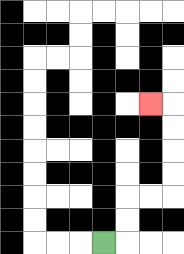{'start': '[4, 10]', 'end': '[6, 4]', 'path_directions': 'R,U,U,R,R,U,U,U,U,L', 'path_coordinates': '[[4, 10], [5, 10], [5, 9], [5, 8], [6, 8], [7, 8], [7, 7], [7, 6], [7, 5], [7, 4], [6, 4]]'}